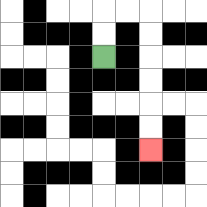{'start': '[4, 2]', 'end': '[6, 6]', 'path_directions': 'U,U,R,R,D,D,D,D,D,D', 'path_coordinates': '[[4, 2], [4, 1], [4, 0], [5, 0], [6, 0], [6, 1], [6, 2], [6, 3], [6, 4], [6, 5], [6, 6]]'}